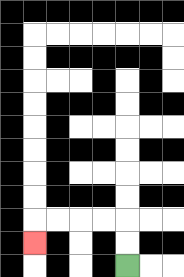{'start': '[5, 11]', 'end': '[1, 10]', 'path_directions': 'U,U,L,L,L,L,D', 'path_coordinates': '[[5, 11], [5, 10], [5, 9], [4, 9], [3, 9], [2, 9], [1, 9], [1, 10]]'}